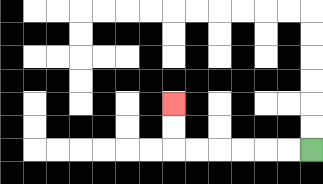{'start': '[13, 6]', 'end': '[7, 4]', 'path_directions': 'L,L,L,L,L,L,U,U', 'path_coordinates': '[[13, 6], [12, 6], [11, 6], [10, 6], [9, 6], [8, 6], [7, 6], [7, 5], [7, 4]]'}